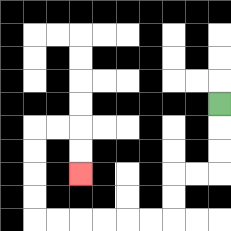{'start': '[9, 4]', 'end': '[3, 7]', 'path_directions': 'D,D,D,L,L,D,D,L,L,L,L,L,L,U,U,U,U,R,R,D,D', 'path_coordinates': '[[9, 4], [9, 5], [9, 6], [9, 7], [8, 7], [7, 7], [7, 8], [7, 9], [6, 9], [5, 9], [4, 9], [3, 9], [2, 9], [1, 9], [1, 8], [1, 7], [1, 6], [1, 5], [2, 5], [3, 5], [3, 6], [3, 7]]'}